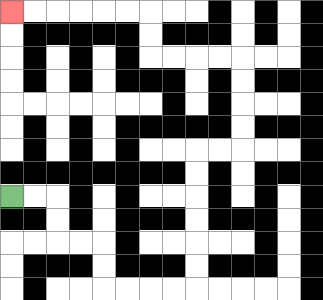{'start': '[0, 8]', 'end': '[0, 0]', 'path_directions': 'R,R,D,D,R,R,D,D,R,R,R,R,U,U,U,U,U,U,R,R,U,U,U,U,L,L,L,L,U,U,L,L,L,L,L,L', 'path_coordinates': '[[0, 8], [1, 8], [2, 8], [2, 9], [2, 10], [3, 10], [4, 10], [4, 11], [4, 12], [5, 12], [6, 12], [7, 12], [8, 12], [8, 11], [8, 10], [8, 9], [8, 8], [8, 7], [8, 6], [9, 6], [10, 6], [10, 5], [10, 4], [10, 3], [10, 2], [9, 2], [8, 2], [7, 2], [6, 2], [6, 1], [6, 0], [5, 0], [4, 0], [3, 0], [2, 0], [1, 0], [0, 0]]'}